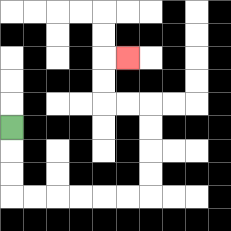{'start': '[0, 5]', 'end': '[5, 2]', 'path_directions': 'D,D,D,R,R,R,R,R,R,U,U,U,U,L,L,U,U,R', 'path_coordinates': '[[0, 5], [0, 6], [0, 7], [0, 8], [1, 8], [2, 8], [3, 8], [4, 8], [5, 8], [6, 8], [6, 7], [6, 6], [6, 5], [6, 4], [5, 4], [4, 4], [4, 3], [4, 2], [5, 2]]'}